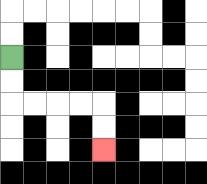{'start': '[0, 2]', 'end': '[4, 6]', 'path_directions': 'D,D,R,R,R,R,D,D', 'path_coordinates': '[[0, 2], [0, 3], [0, 4], [1, 4], [2, 4], [3, 4], [4, 4], [4, 5], [4, 6]]'}